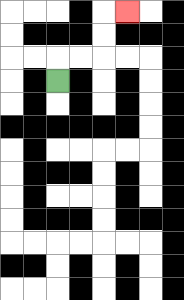{'start': '[2, 3]', 'end': '[5, 0]', 'path_directions': 'U,R,R,U,U,R', 'path_coordinates': '[[2, 3], [2, 2], [3, 2], [4, 2], [4, 1], [4, 0], [5, 0]]'}